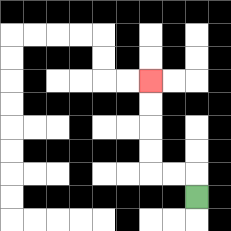{'start': '[8, 8]', 'end': '[6, 3]', 'path_directions': 'U,L,L,U,U,U,U', 'path_coordinates': '[[8, 8], [8, 7], [7, 7], [6, 7], [6, 6], [6, 5], [6, 4], [6, 3]]'}